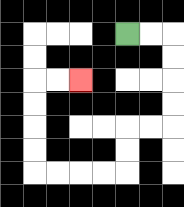{'start': '[5, 1]', 'end': '[3, 3]', 'path_directions': 'R,R,D,D,D,D,L,L,D,D,L,L,L,L,U,U,U,U,R,R', 'path_coordinates': '[[5, 1], [6, 1], [7, 1], [7, 2], [7, 3], [7, 4], [7, 5], [6, 5], [5, 5], [5, 6], [5, 7], [4, 7], [3, 7], [2, 7], [1, 7], [1, 6], [1, 5], [1, 4], [1, 3], [2, 3], [3, 3]]'}